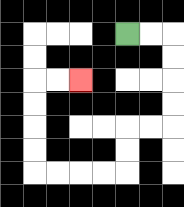{'start': '[5, 1]', 'end': '[3, 3]', 'path_directions': 'R,R,D,D,D,D,L,L,D,D,L,L,L,L,U,U,U,U,R,R', 'path_coordinates': '[[5, 1], [6, 1], [7, 1], [7, 2], [7, 3], [7, 4], [7, 5], [6, 5], [5, 5], [5, 6], [5, 7], [4, 7], [3, 7], [2, 7], [1, 7], [1, 6], [1, 5], [1, 4], [1, 3], [2, 3], [3, 3]]'}